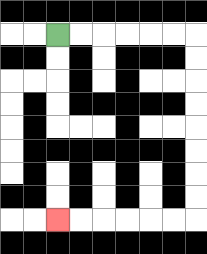{'start': '[2, 1]', 'end': '[2, 9]', 'path_directions': 'R,R,R,R,R,R,D,D,D,D,D,D,D,D,L,L,L,L,L,L', 'path_coordinates': '[[2, 1], [3, 1], [4, 1], [5, 1], [6, 1], [7, 1], [8, 1], [8, 2], [8, 3], [8, 4], [8, 5], [8, 6], [8, 7], [8, 8], [8, 9], [7, 9], [6, 9], [5, 9], [4, 9], [3, 9], [2, 9]]'}